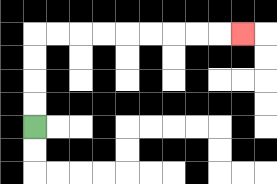{'start': '[1, 5]', 'end': '[10, 1]', 'path_directions': 'U,U,U,U,R,R,R,R,R,R,R,R,R', 'path_coordinates': '[[1, 5], [1, 4], [1, 3], [1, 2], [1, 1], [2, 1], [3, 1], [4, 1], [5, 1], [6, 1], [7, 1], [8, 1], [9, 1], [10, 1]]'}